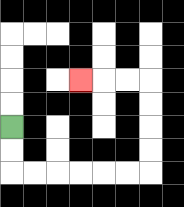{'start': '[0, 5]', 'end': '[3, 3]', 'path_directions': 'D,D,R,R,R,R,R,R,U,U,U,U,L,L,L', 'path_coordinates': '[[0, 5], [0, 6], [0, 7], [1, 7], [2, 7], [3, 7], [4, 7], [5, 7], [6, 7], [6, 6], [6, 5], [6, 4], [6, 3], [5, 3], [4, 3], [3, 3]]'}